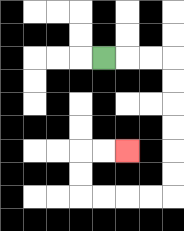{'start': '[4, 2]', 'end': '[5, 6]', 'path_directions': 'R,R,R,D,D,D,D,D,D,L,L,L,L,U,U,R,R', 'path_coordinates': '[[4, 2], [5, 2], [6, 2], [7, 2], [7, 3], [7, 4], [7, 5], [7, 6], [7, 7], [7, 8], [6, 8], [5, 8], [4, 8], [3, 8], [3, 7], [3, 6], [4, 6], [5, 6]]'}